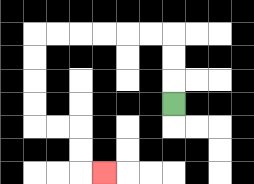{'start': '[7, 4]', 'end': '[4, 7]', 'path_directions': 'U,U,U,L,L,L,L,L,L,D,D,D,D,R,R,D,D,R', 'path_coordinates': '[[7, 4], [7, 3], [7, 2], [7, 1], [6, 1], [5, 1], [4, 1], [3, 1], [2, 1], [1, 1], [1, 2], [1, 3], [1, 4], [1, 5], [2, 5], [3, 5], [3, 6], [3, 7], [4, 7]]'}